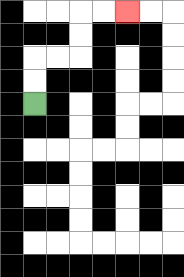{'start': '[1, 4]', 'end': '[5, 0]', 'path_directions': 'U,U,R,R,U,U,R,R', 'path_coordinates': '[[1, 4], [1, 3], [1, 2], [2, 2], [3, 2], [3, 1], [3, 0], [4, 0], [5, 0]]'}